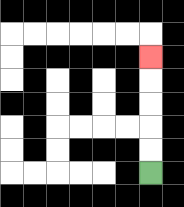{'start': '[6, 7]', 'end': '[6, 2]', 'path_directions': 'U,U,U,U,U', 'path_coordinates': '[[6, 7], [6, 6], [6, 5], [6, 4], [6, 3], [6, 2]]'}